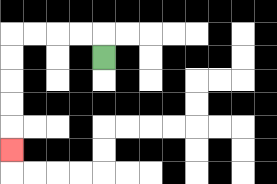{'start': '[4, 2]', 'end': '[0, 6]', 'path_directions': 'U,L,L,L,L,D,D,D,D,D', 'path_coordinates': '[[4, 2], [4, 1], [3, 1], [2, 1], [1, 1], [0, 1], [0, 2], [0, 3], [0, 4], [0, 5], [0, 6]]'}